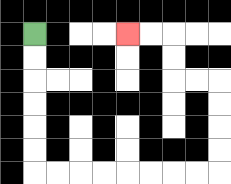{'start': '[1, 1]', 'end': '[5, 1]', 'path_directions': 'D,D,D,D,D,D,R,R,R,R,R,R,R,R,U,U,U,U,L,L,U,U,L,L', 'path_coordinates': '[[1, 1], [1, 2], [1, 3], [1, 4], [1, 5], [1, 6], [1, 7], [2, 7], [3, 7], [4, 7], [5, 7], [6, 7], [7, 7], [8, 7], [9, 7], [9, 6], [9, 5], [9, 4], [9, 3], [8, 3], [7, 3], [7, 2], [7, 1], [6, 1], [5, 1]]'}